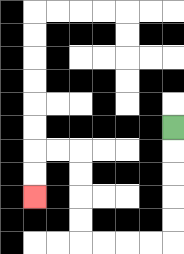{'start': '[7, 5]', 'end': '[1, 8]', 'path_directions': 'D,D,D,D,D,L,L,L,L,U,U,U,U,L,L,D,D', 'path_coordinates': '[[7, 5], [7, 6], [7, 7], [7, 8], [7, 9], [7, 10], [6, 10], [5, 10], [4, 10], [3, 10], [3, 9], [3, 8], [3, 7], [3, 6], [2, 6], [1, 6], [1, 7], [1, 8]]'}